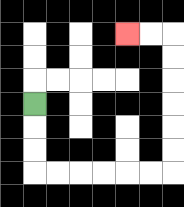{'start': '[1, 4]', 'end': '[5, 1]', 'path_directions': 'D,D,D,R,R,R,R,R,R,U,U,U,U,U,U,L,L', 'path_coordinates': '[[1, 4], [1, 5], [1, 6], [1, 7], [2, 7], [3, 7], [4, 7], [5, 7], [6, 7], [7, 7], [7, 6], [7, 5], [7, 4], [7, 3], [7, 2], [7, 1], [6, 1], [5, 1]]'}